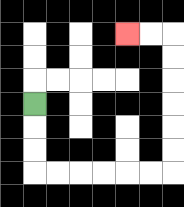{'start': '[1, 4]', 'end': '[5, 1]', 'path_directions': 'D,D,D,R,R,R,R,R,R,U,U,U,U,U,U,L,L', 'path_coordinates': '[[1, 4], [1, 5], [1, 6], [1, 7], [2, 7], [3, 7], [4, 7], [5, 7], [6, 7], [7, 7], [7, 6], [7, 5], [7, 4], [7, 3], [7, 2], [7, 1], [6, 1], [5, 1]]'}